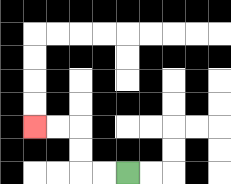{'start': '[5, 7]', 'end': '[1, 5]', 'path_directions': 'L,L,U,U,L,L', 'path_coordinates': '[[5, 7], [4, 7], [3, 7], [3, 6], [3, 5], [2, 5], [1, 5]]'}